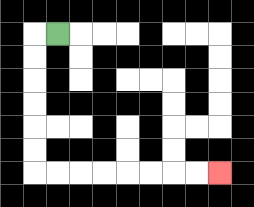{'start': '[2, 1]', 'end': '[9, 7]', 'path_directions': 'L,D,D,D,D,D,D,R,R,R,R,R,R,R,R', 'path_coordinates': '[[2, 1], [1, 1], [1, 2], [1, 3], [1, 4], [1, 5], [1, 6], [1, 7], [2, 7], [3, 7], [4, 7], [5, 7], [6, 7], [7, 7], [8, 7], [9, 7]]'}